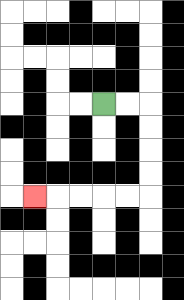{'start': '[4, 4]', 'end': '[1, 8]', 'path_directions': 'R,R,D,D,D,D,L,L,L,L,L', 'path_coordinates': '[[4, 4], [5, 4], [6, 4], [6, 5], [6, 6], [6, 7], [6, 8], [5, 8], [4, 8], [3, 8], [2, 8], [1, 8]]'}